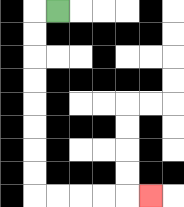{'start': '[2, 0]', 'end': '[6, 8]', 'path_directions': 'L,D,D,D,D,D,D,D,D,R,R,R,R,R', 'path_coordinates': '[[2, 0], [1, 0], [1, 1], [1, 2], [1, 3], [1, 4], [1, 5], [1, 6], [1, 7], [1, 8], [2, 8], [3, 8], [4, 8], [5, 8], [6, 8]]'}